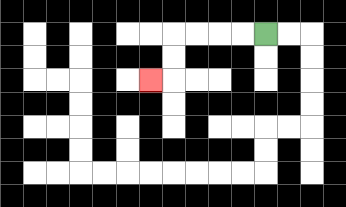{'start': '[11, 1]', 'end': '[6, 3]', 'path_directions': 'L,L,L,L,D,D,L', 'path_coordinates': '[[11, 1], [10, 1], [9, 1], [8, 1], [7, 1], [7, 2], [7, 3], [6, 3]]'}